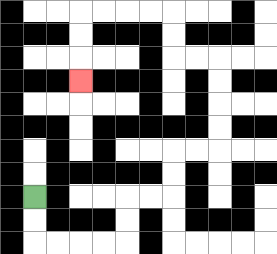{'start': '[1, 8]', 'end': '[3, 3]', 'path_directions': 'D,D,R,R,R,R,U,U,R,R,U,U,R,R,U,U,U,U,L,L,U,U,L,L,L,L,D,D,D', 'path_coordinates': '[[1, 8], [1, 9], [1, 10], [2, 10], [3, 10], [4, 10], [5, 10], [5, 9], [5, 8], [6, 8], [7, 8], [7, 7], [7, 6], [8, 6], [9, 6], [9, 5], [9, 4], [9, 3], [9, 2], [8, 2], [7, 2], [7, 1], [7, 0], [6, 0], [5, 0], [4, 0], [3, 0], [3, 1], [3, 2], [3, 3]]'}